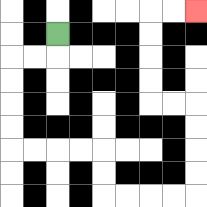{'start': '[2, 1]', 'end': '[8, 0]', 'path_directions': 'D,L,L,D,D,D,D,R,R,R,R,D,D,R,R,R,R,U,U,U,U,L,L,U,U,U,U,R,R', 'path_coordinates': '[[2, 1], [2, 2], [1, 2], [0, 2], [0, 3], [0, 4], [0, 5], [0, 6], [1, 6], [2, 6], [3, 6], [4, 6], [4, 7], [4, 8], [5, 8], [6, 8], [7, 8], [8, 8], [8, 7], [8, 6], [8, 5], [8, 4], [7, 4], [6, 4], [6, 3], [6, 2], [6, 1], [6, 0], [7, 0], [8, 0]]'}